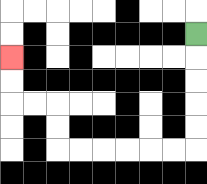{'start': '[8, 1]', 'end': '[0, 2]', 'path_directions': 'D,D,D,D,D,L,L,L,L,L,L,U,U,L,L,U,U', 'path_coordinates': '[[8, 1], [8, 2], [8, 3], [8, 4], [8, 5], [8, 6], [7, 6], [6, 6], [5, 6], [4, 6], [3, 6], [2, 6], [2, 5], [2, 4], [1, 4], [0, 4], [0, 3], [0, 2]]'}